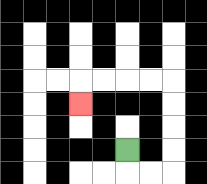{'start': '[5, 6]', 'end': '[3, 4]', 'path_directions': 'D,R,R,U,U,U,U,L,L,L,L,D', 'path_coordinates': '[[5, 6], [5, 7], [6, 7], [7, 7], [7, 6], [7, 5], [7, 4], [7, 3], [6, 3], [5, 3], [4, 3], [3, 3], [3, 4]]'}